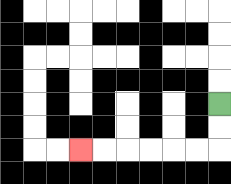{'start': '[9, 4]', 'end': '[3, 6]', 'path_directions': 'D,D,L,L,L,L,L,L', 'path_coordinates': '[[9, 4], [9, 5], [9, 6], [8, 6], [7, 6], [6, 6], [5, 6], [4, 6], [3, 6]]'}